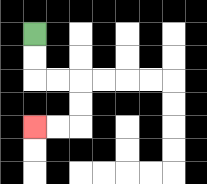{'start': '[1, 1]', 'end': '[1, 5]', 'path_directions': 'D,D,R,R,D,D,L,L', 'path_coordinates': '[[1, 1], [1, 2], [1, 3], [2, 3], [3, 3], [3, 4], [3, 5], [2, 5], [1, 5]]'}